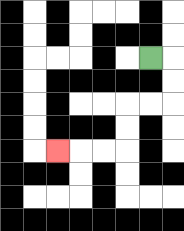{'start': '[6, 2]', 'end': '[2, 6]', 'path_directions': 'R,D,D,L,L,D,D,L,L,L', 'path_coordinates': '[[6, 2], [7, 2], [7, 3], [7, 4], [6, 4], [5, 4], [5, 5], [5, 6], [4, 6], [3, 6], [2, 6]]'}